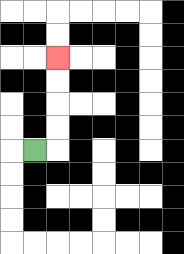{'start': '[1, 6]', 'end': '[2, 2]', 'path_directions': 'R,U,U,U,U', 'path_coordinates': '[[1, 6], [2, 6], [2, 5], [2, 4], [2, 3], [2, 2]]'}